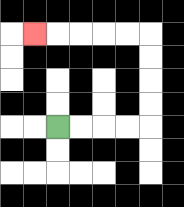{'start': '[2, 5]', 'end': '[1, 1]', 'path_directions': 'R,R,R,R,U,U,U,U,L,L,L,L,L', 'path_coordinates': '[[2, 5], [3, 5], [4, 5], [5, 5], [6, 5], [6, 4], [6, 3], [6, 2], [6, 1], [5, 1], [4, 1], [3, 1], [2, 1], [1, 1]]'}